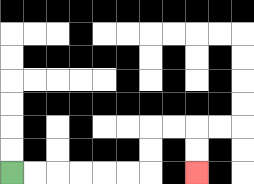{'start': '[0, 7]', 'end': '[8, 7]', 'path_directions': 'R,R,R,R,R,R,U,U,R,R,D,D', 'path_coordinates': '[[0, 7], [1, 7], [2, 7], [3, 7], [4, 7], [5, 7], [6, 7], [6, 6], [6, 5], [7, 5], [8, 5], [8, 6], [8, 7]]'}